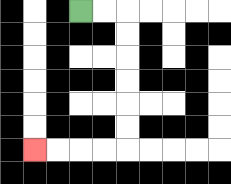{'start': '[3, 0]', 'end': '[1, 6]', 'path_directions': 'R,R,D,D,D,D,D,D,L,L,L,L', 'path_coordinates': '[[3, 0], [4, 0], [5, 0], [5, 1], [5, 2], [5, 3], [5, 4], [5, 5], [5, 6], [4, 6], [3, 6], [2, 6], [1, 6]]'}